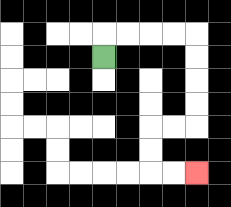{'start': '[4, 2]', 'end': '[8, 7]', 'path_directions': 'U,R,R,R,R,D,D,D,D,L,L,D,D,R,R', 'path_coordinates': '[[4, 2], [4, 1], [5, 1], [6, 1], [7, 1], [8, 1], [8, 2], [8, 3], [8, 4], [8, 5], [7, 5], [6, 5], [6, 6], [6, 7], [7, 7], [8, 7]]'}